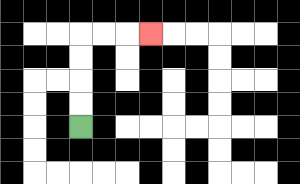{'start': '[3, 5]', 'end': '[6, 1]', 'path_directions': 'U,U,U,U,R,R,R', 'path_coordinates': '[[3, 5], [3, 4], [3, 3], [3, 2], [3, 1], [4, 1], [5, 1], [6, 1]]'}